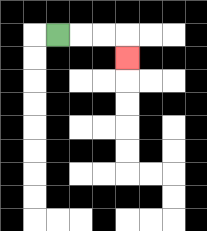{'start': '[2, 1]', 'end': '[5, 2]', 'path_directions': 'R,R,R,D', 'path_coordinates': '[[2, 1], [3, 1], [4, 1], [5, 1], [5, 2]]'}